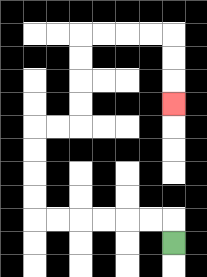{'start': '[7, 10]', 'end': '[7, 4]', 'path_directions': 'U,L,L,L,L,L,L,U,U,U,U,R,R,U,U,U,U,R,R,R,R,D,D,D', 'path_coordinates': '[[7, 10], [7, 9], [6, 9], [5, 9], [4, 9], [3, 9], [2, 9], [1, 9], [1, 8], [1, 7], [1, 6], [1, 5], [2, 5], [3, 5], [3, 4], [3, 3], [3, 2], [3, 1], [4, 1], [5, 1], [6, 1], [7, 1], [7, 2], [7, 3], [7, 4]]'}